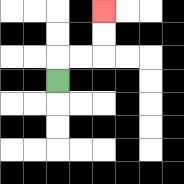{'start': '[2, 3]', 'end': '[4, 0]', 'path_directions': 'U,R,R,U,U', 'path_coordinates': '[[2, 3], [2, 2], [3, 2], [4, 2], [4, 1], [4, 0]]'}